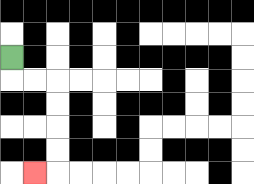{'start': '[0, 2]', 'end': '[1, 7]', 'path_directions': 'D,R,R,D,D,D,D,L', 'path_coordinates': '[[0, 2], [0, 3], [1, 3], [2, 3], [2, 4], [2, 5], [2, 6], [2, 7], [1, 7]]'}